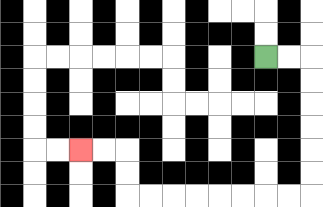{'start': '[11, 2]', 'end': '[3, 6]', 'path_directions': 'R,R,D,D,D,D,D,D,L,L,L,L,L,L,L,L,U,U,L,L', 'path_coordinates': '[[11, 2], [12, 2], [13, 2], [13, 3], [13, 4], [13, 5], [13, 6], [13, 7], [13, 8], [12, 8], [11, 8], [10, 8], [9, 8], [8, 8], [7, 8], [6, 8], [5, 8], [5, 7], [5, 6], [4, 6], [3, 6]]'}